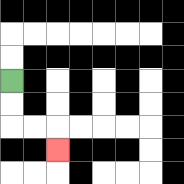{'start': '[0, 3]', 'end': '[2, 6]', 'path_directions': 'D,D,R,R,D', 'path_coordinates': '[[0, 3], [0, 4], [0, 5], [1, 5], [2, 5], [2, 6]]'}